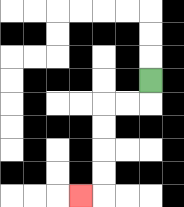{'start': '[6, 3]', 'end': '[3, 8]', 'path_directions': 'D,L,L,D,D,D,D,L', 'path_coordinates': '[[6, 3], [6, 4], [5, 4], [4, 4], [4, 5], [4, 6], [4, 7], [4, 8], [3, 8]]'}